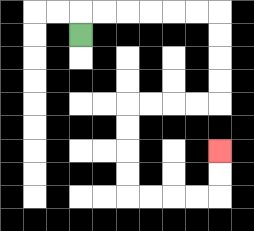{'start': '[3, 1]', 'end': '[9, 6]', 'path_directions': 'U,R,R,R,R,R,R,D,D,D,D,L,L,L,L,D,D,D,D,R,R,R,R,U,U', 'path_coordinates': '[[3, 1], [3, 0], [4, 0], [5, 0], [6, 0], [7, 0], [8, 0], [9, 0], [9, 1], [9, 2], [9, 3], [9, 4], [8, 4], [7, 4], [6, 4], [5, 4], [5, 5], [5, 6], [5, 7], [5, 8], [6, 8], [7, 8], [8, 8], [9, 8], [9, 7], [9, 6]]'}